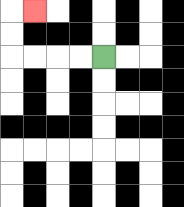{'start': '[4, 2]', 'end': '[1, 0]', 'path_directions': 'L,L,L,L,U,U,R', 'path_coordinates': '[[4, 2], [3, 2], [2, 2], [1, 2], [0, 2], [0, 1], [0, 0], [1, 0]]'}